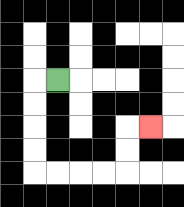{'start': '[2, 3]', 'end': '[6, 5]', 'path_directions': 'L,D,D,D,D,R,R,R,R,U,U,R', 'path_coordinates': '[[2, 3], [1, 3], [1, 4], [1, 5], [1, 6], [1, 7], [2, 7], [3, 7], [4, 7], [5, 7], [5, 6], [5, 5], [6, 5]]'}